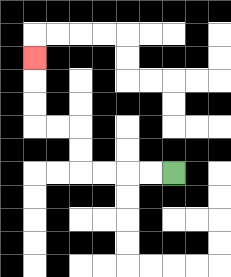{'start': '[7, 7]', 'end': '[1, 2]', 'path_directions': 'L,L,L,L,U,U,L,L,U,U,U', 'path_coordinates': '[[7, 7], [6, 7], [5, 7], [4, 7], [3, 7], [3, 6], [3, 5], [2, 5], [1, 5], [1, 4], [1, 3], [1, 2]]'}